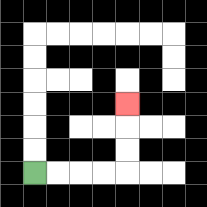{'start': '[1, 7]', 'end': '[5, 4]', 'path_directions': 'R,R,R,R,U,U,U', 'path_coordinates': '[[1, 7], [2, 7], [3, 7], [4, 7], [5, 7], [5, 6], [5, 5], [5, 4]]'}